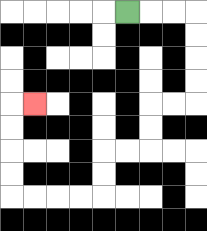{'start': '[5, 0]', 'end': '[1, 4]', 'path_directions': 'R,R,R,D,D,D,D,L,L,D,D,L,L,D,D,L,L,L,L,U,U,U,U,R', 'path_coordinates': '[[5, 0], [6, 0], [7, 0], [8, 0], [8, 1], [8, 2], [8, 3], [8, 4], [7, 4], [6, 4], [6, 5], [6, 6], [5, 6], [4, 6], [4, 7], [4, 8], [3, 8], [2, 8], [1, 8], [0, 8], [0, 7], [0, 6], [0, 5], [0, 4], [1, 4]]'}